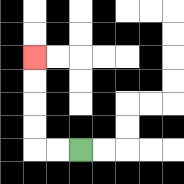{'start': '[3, 6]', 'end': '[1, 2]', 'path_directions': 'L,L,U,U,U,U', 'path_coordinates': '[[3, 6], [2, 6], [1, 6], [1, 5], [1, 4], [1, 3], [1, 2]]'}